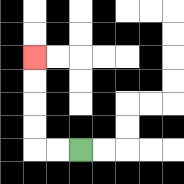{'start': '[3, 6]', 'end': '[1, 2]', 'path_directions': 'L,L,U,U,U,U', 'path_coordinates': '[[3, 6], [2, 6], [1, 6], [1, 5], [1, 4], [1, 3], [1, 2]]'}